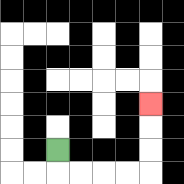{'start': '[2, 6]', 'end': '[6, 4]', 'path_directions': 'D,R,R,R,R,U,U,U', 'path_coordinates': '[[2, 6], [2, 7], [3, 7], [4, 7], [5, 7], [6, 7], [6, 6], [6, 5], [6, 4]]'}